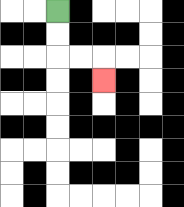{'start': '[2, 0]', 'end': '[4, 3]', 'path_directions': 'D,D,R,R,D', 'path_coordinates': '[[2, 0], [2, 1], [2, 2], [3, 2], [4, 2], [4, 3]]'}